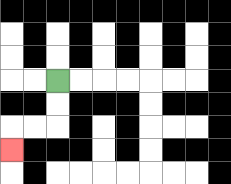{'start': '[2, 3]', 'end': '[0, 6]', 'path_directions': 'D,D,L,L,D', 'path_coordinates': '[[2, 3], [2, 4], [2, 5], [1, 5], [0, 5], [0, 6]]'}